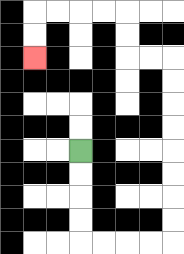{'start': '[3, 6]', 'end': '[1, 2]', 'path_directions': 'D,D,D,D,R,R,R,R,U,U,U,U,U,U,U,U,L,L,U,U,L,L,L,L,D,D', 'path_coordinates': '[[3, 6], [3, 7], [3, 8], [3, 9], [3, 10], [4, 10], [5, 10], [6, 10], [7, 10], [7, 9], [7, 8], [7, 7], [7, 6], [7, 5], [7, 4], [7, 3], [7, 2], [6, 2], [5, 2], [5, 1], [5, 0], [4, 0], [3, 0], [2, 0], [1, 0], [1, 1], [1, 2]]'}